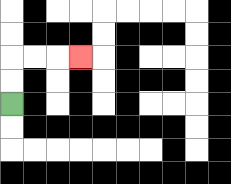{'start': '[0, 4]', 'end': '[3, 2]', 'path_directions': 'U,U,R,R,R', 'path_coordinates': '[[0, 4], [0, 3], [0, 2], [1, 2], [2, 2], [3, 2]]'}